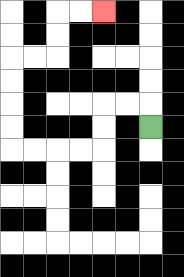{'start': '[6, 5]', 'end': '[4, 0]', 'path_directions': 'U,L,L,D,D,L,L,L,L,U,U,U,U,R,R,U,U,R,R', 'path_coordinates': '[[6, 5], [6, 4], [5, 4], [4, 4], [4, 5], [4, 6], [3, 6], [2, 6], [1, 6], [0, 6], [0, 5], [0, 4], [0, 3], [0, 2], [1, 2], [2, 2], [2, 1], [2, 0], [3, 0], [4, 0]]'}